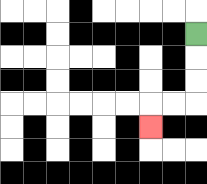{'start': '[8, 1]', 'end': '[6, 5]', 'path_directions': 'D,D,D,L,L,D', 'path_coordinates': '[[8, 1], [8, 2], [8, 3], [8, 4], [7, 4], [6, 4], [6, 5]]'}